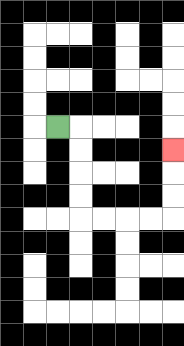{'start': '[2, 5]', 'end': '[7, 6]', 'path_directions': 'R,D,D,D,D,R,R,R,R,U,U,U', 'path_coordinates': '[[2, 5], [3, 5], [3, 6], [3, 7], [3, 8], [3, 9], [4, 9], [5, 9], [6, 9], [7, 9], [7, 8], [7, 7], [7, 6]]'}